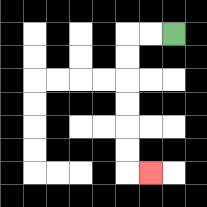{'start': '[7, 1]', 'end': '[6, 7]', 'path_directions': 'L,L,D,D,D,D,D,D,R', 'path_coordinates': '[[7, 1], [6, 1], [5, 1], [5, 2], [5, 3], [5, 4], [5, 5], [5, 6], [5, 7], [6, 7]]'}